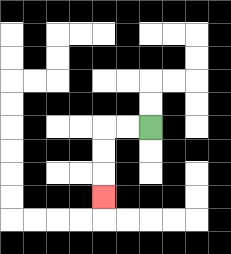{'start': '[6, 5]', 'end': '[4, 8]', 'path_directions': 'L,L,D,D,D', 'path_coordinates': '[[6, 5], [5, 5], [4, 5], [4, 6], [4, 7], [4, 8]]'}